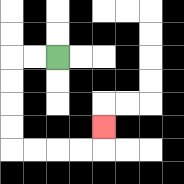{'start': '[2, 2]', 'end': '[4, 5]', 'path_directions': 'L,L,D,D,D,D,R,R,R,R,U', 'path_coordinates': '[[2, 2], [1, 2], [0, 2], [0, 3], [0, 4], [0, 5], [0, 6], [1, 6], [2, 6], [3, 6], [4, 6], [4, 5]]'}